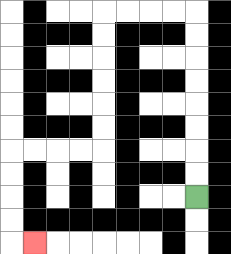{'start': '[8, 8]', 'end': '[1, 10]', 'path_directions': 'U,U,U,U,U,U,U,U,L,L,L,L,D,D,D,D,D,D,L,L,L,L,D,D,D,D,R', 'path_coordinates': '[[8, 8], [8, 7], [8, 6], [8, 5], [8, 4], [8, 3], [8, 2], [8, 1], [8, 0], [7, 0], [6, 0], [5, 0], [4, 0], [4, 1], [4, 2], [4, 3], [4, 4], [4, 5], [4, 6], [3, 6], [2, 6], [1, 6], [0, 6], [0, 7], [0, 8], [0, 9], [0, 10], [1, 10]]'}